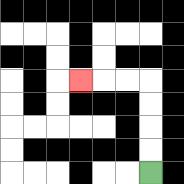{'start': '[6, 7]', 'end': '[3, 3]', 'path_directions': 'U,U,U,U,L,L,L', 'path_coordinates': '[[6, 7], [6, 6], [6, 5], [6, 4], [6, 3], [5, 3], [4, 3], [3, 3]]'}